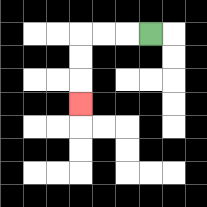{'start': '[6, 1]', 'end': '[3, 4]', 'path_directions': 'L,L,L,D,D,D', 'path_coordinates': '[[6, 1], [5, 1], [4, 1], [3, 1], [3, 2], [3, 3], [3, 4]]'}